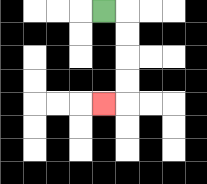{'start': '[4, 0]', 'end': '[4, 4]', 'path_directions': 'R,D,D,D,D,L', 'path_coordinates': '[[4, 0], [5, 0], [5, 1], [5, 2], [5, 3], [5, 4], [4, 4]]'}